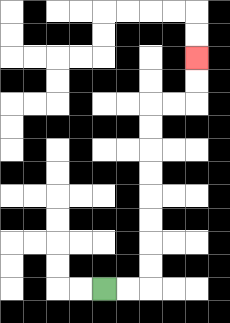{'start': '[4, 12]', 'end': '[8, 2]', 'path_directions': 'R,R,U,U,U,U,U,U,U,U,R,R,U,U', 'path_coordinates': '[[4, 12], [5, 12], [6, 12], [6, 11], [6, 10], [6, 9], [6, 8], [6, 7], [6, 6], [6, 5], [6, 4], [7, 4], [8, 4], [8, 3], [8, 2]]'}